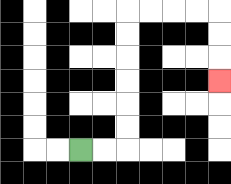{'start': '[3, 6]', 'end': '[9, 3]', 'path_directions': 'R,R,U,U,U,U,U,U,R,R,R,R,D,D,D', 'path_coordinates': '[[3, 6], [4, 6], [5, 6], [5, 5], [5, 4], [5, 3], [5, 2], [5, 1], [5, 0], [6, 0], [7, 0], [8, 0], [9, 0], [9, 1], [9, 2], [9, 3]]'}